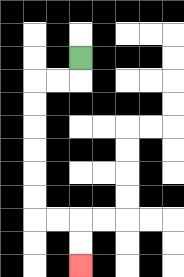{'start': '[3, 2]', 'end': '[3, 11]', 'path_directions': 'D,L,L,D,D,D,D,D,D,R,R,D,D', 'path_coordinates': '[[3, 2], [3, 3], [2, 3], [1, 3], [1, 4], [1, 5], [1, 6], [1, 7], [1, 8], [1, 9], [2, 9], [3, 9], [3, 10], [3, 11]]'}